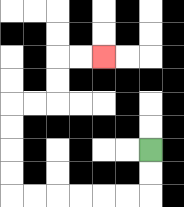{'start': '[6, 6]', 'end': '[4, 2]', 'path_directions': 'D,D,L,L,L,L,L,L,U,U,U,U,R,R,U,U,R,R', 'path_coordinates': '[[6, 6], [6, 7], [6, 8], [5, 8], [4, 8], [3, 8], [2, 8], [1, 8], [0, 8], [0, 7], [0, 6], [0, 5], [0, 4], [1, 4], [2, 4], [2, 3], [2, 2], [3, 2], [4, 2]]'}